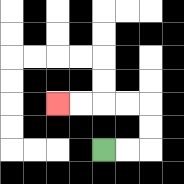{'start': '[4, 6]', 'end': '[2, 4]', 'path_directions': 'R,R,U,U,L,L,L,L', 'path_coordinates': '[[4, 6], [5, 6], [6, 6], [6, 5], [6, 4], [5, 4], [4, 4], [3, 4], [2, 4]]'}